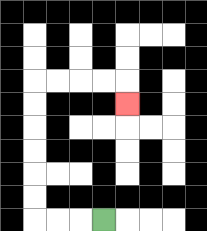{'start': '[4, 9]', 'end': '[5, 4]', 'path_directions': 'L,L,L,U,U,U,U,U,U,R,R,R,R,D', 'path_coordinates': '[[4, 9], [3, 9], [2, 9], [1, 9], [1, 8], [1, 7], [1, 6], [1, 5], [1, 4], [1, 3], [2, 3], [3, 3], [4, 3], [5, 3], [5, 4]]'}